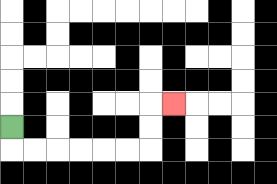{'start': '[0, 5]', 'end': '[7, 4]', 'path_directions': 'D,R,R,R,R,R,R,U,U,R', 'path_coordinates': '[[0, 5], [0, 6], [1, 6], [2, 6], [3, 6], [4, 6], [5, 6], [6, 6], [6, 5], [6, 4], [7, 4]]'}